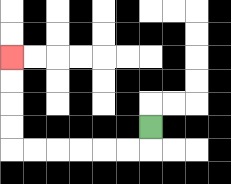{'start': '[6, 5]', 'end': '[0, 2]', 'path_directions': 'D,L,L,L,L,L,L,U,U,U,U', 'path_coordinates': '[[6, 5], [6, 6], [5, 6], [4, 6], [3, 6], [2, 6], [1, 6], [0, 6], [0, 5], [0, 4], [0, 3], [0, 2]]'}